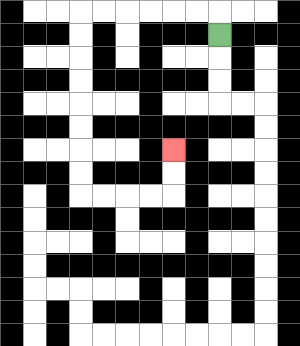{'start': '[9, 1]', 'end': '[7, 6]', 'path_directions': 'U,L,L,L,L,L,L,D,D,D,D,D,D,D,D,R,R,R,R,U,U', 'path_coordinates': '[[9, 1], [9, 0], [8, 0], [7, 0], [6, 0], [5, 0], [4, 0], [3, 0], [3, 1], [3, 2], [3, 3], [3, 4], [3, 5], [3, 6], [3, 7], [3, 8], [4, 8], [5, 8], [6, 8], [7, 8], [7, 7], [7, 6]]'}